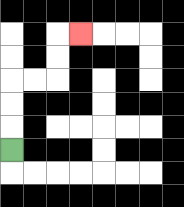{'start': '[0, 6]', 'end': '[3, 1]', 'path_directions': 'U,U,U,R,R,U,U,R', 'path_coordinates': '[[0, 6], [0, 5], [0, 4], [0, 3], [1, 3], [2, 3], [2, 2], [2, 1], [3, 1]]'}